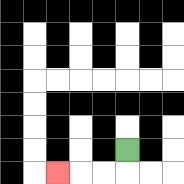{'start': '[5, 6]', 'end': '[2, 7]', 'path_directions': 'D,L,L,L', 'path_coordinates': '[[5, 6], [5, 7], [4, 7], [3, 7], [2, 7]]'}